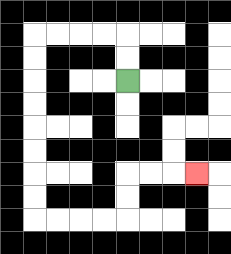{'start': '[5, 3]', 'end': '[8, 7]', 'path_directions': 'U,U,L,L,L,L,D,D,D,D,D,D,D,D,R,R,R,R,U,U,R,R,R', 'path_coordinates': '[[5, 3], [5, 2], [5, 1], [4, 1], [3, 1], [2, 1], [1, 1], [1, 2], [1, 3], [1, 4], [1, 5], [1, 6], [1, 7], [1, 8], [1, 9], [2, 9], [3, 9], [4, 9], [5, 9], [5, 8], [5, 7], [6, 7], [7, 7], [8, 7]]'}